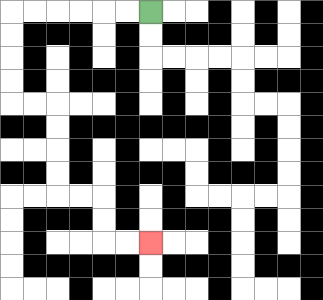{'start': '[6, 0]', 'end': '[6, 10]', 'path_directions': 'L,L,L,L,L,L,D,D,D,D,R,R,D,D,D,D,R,R,D,D,R,R', 'path_coordinates': '[[6, 0], [5, 0], [4, 0], [3, 0], [2, 0], [1, 0], [0, 0], [0, 1], [0, 2], [0, 3], [0, 4], [1, 4], [2, 4], [2, 5], [2, 6], [2, 7], [2, 8], [3, 8], [4, 8], [4, 9], [4, 10], [5, 10], [6, 10]]'}